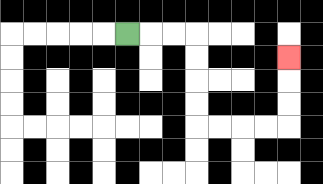{'start': '[5, 1]', 'end': '[12, 2]', 'path_directions': 'R,R,R,D,D,D,D,R,R,R,R,U,U,U', 'path_coordinates': '[[5, 1], [6, 1], [7, 1], [8, 1], [8, 2], [8, 3], [8, 4], [8, 5], [9, 5], [10, 5], [11, 5], [12, 5], [12, 4], [12, 3], [12, 2]]'}